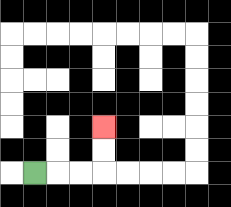{'start': '[1, 7]', 'end': '[4, 5]', 'path_directions': 'R,R,R,U,U', 'path_coordinates': '[[1, 7], [2, 7], [3, 7], [4, 7], [4, 6], [4, 5]]'}